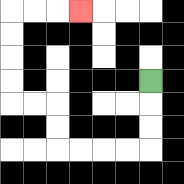{'start': '[6, 3]', 'end': '[3, 0]', 'path_directions': 'D,D,D,L,L,L,L,U,U,L,L,U,U,U,U,R,R,R', 'path_coordinates': '[[6, 3], [6, 4], [6, 5], [6, 6], [5, 6], [4, 6], [3, 6], [2, 6], [2, 5], [2, 4], [1, 4], [0, 4], [0, 3], [0, 2], [0, 1], [0, 0], [1, 0], [2, 0], [3, 0]]'}